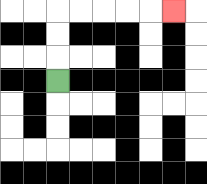{'start': '[2, 3]', 'end': '[7, 0]', 'path_directions': 'U,U,U,R,R,R,R,R', 'path_coordinates': '[[2, 3], [2, 2], [2, 1], [2, 0], [3, 0], [4, 0], [5, 0], [6, 0], [7, 0]]'}